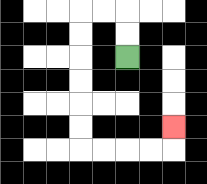{'start': '[5, 2]', 'end': '[7, 5]', 'path_directions': 'U,U,L,L,D,D,D,D,D,D,R,R,R,R,U', 'path_coordinates': '[[5, 2], [5, 1], [5, 0], [4, 0], [3, 0], [3, 1], [3, 2], [3, 3], [3, 4], [3, 5], [3, 6], [4, 6], [5, 6], [6, 6], [7, 6], [7, 5]]'}